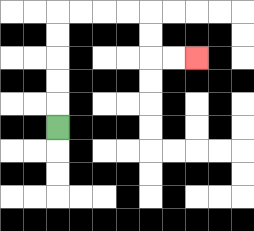{'start': '[2, 5]', 'end': '[8, 2]', 'path_directions': 'U,U,U,U,U,R,R,R,R,D,D,R,R', 'path_coordinates': '[[2, 5], [2, 4], [2, 3], [2, 2], [2, 1], [2, 0], [3, 0], [4, 0], [5, 0], [6, 0], [6, 1], [6, 2], [7, 2], [8, 2]]'}